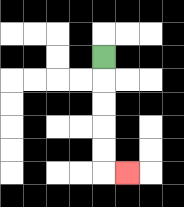{'start': '[4, 2]', 'end': '[5, 7]', 'path_directions': 'D,D,D,D,D,R', 'path_coordinates': '[[4, 2], [4, 3], [4, 4], [4, 5], [4, 6], [4, 7], [5, 7]]'}